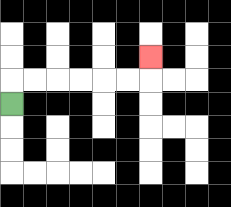{'start': '[0, 4]', 'end': '[6, 2]', 'path_directions': 'U,R,R,R,R,R,R,U', 'path_coordinates': '[[0, 4], [0, 3], [1, 3], [2, 3], [3, 3], [4, 3], [5, 3], [6, 3], [6, 2]]'}